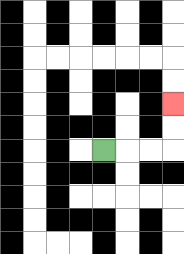{'start': '[4, 6]', 'end': '[7, 4]', 'path_directions': 'R,R,R,U,U', 'path_coordinates': '[[4, 6], [5, 6], [6, 6], [7, 6], [7, 5], [7, 4]]'}